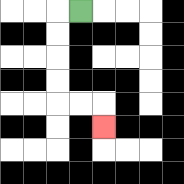{'start': '[3, 0]', 'end': '[4, 5]', 'path_directions': 'L,D,D,D,D,R,R,D', 'path_coordinates': '[[3, 0], [2, 0], [2, 1], [2, 2], [2, 3], [2, 4], [3, 4], [4, 4], [4, 5]]'}